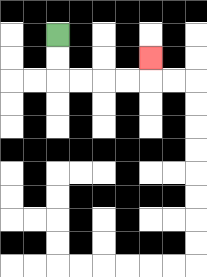{'start': '[2, 1]', 'end': '[6, 2]', 'path_directions': 'D,D,R,R,R,R,U', 'path_coordinates': '[[2, 1], [2, 2], [2, 3], [3, 3], [4, 3], [5, 3], [6, 3], [6, 2]]'}